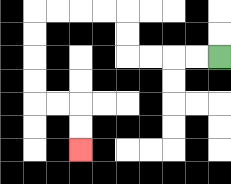{'start': '[9, 2]', 'end': '[3, 6]', 'path_directions': 'L,L,L,L,U,U,L,L,L,L,D,D,D,D,R,R,D,D', 'path_coordinates': '[[9, 2], [8, 2], [7, 2], [6, 2], [5, 2], [5, 1], [5, 0], [4, 0], [3, 0], [2, 0], [1, 0], [1, 1], [1, 2], [1, 3], [1, 4], [2, 4], [3, 4], [3, 5], [3, 6]]'}